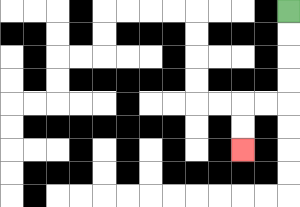{'start': '[12, 0]', 'end': '[10, 6]', 'path_directions': 'D,D,D,D,L,L,D,D', 'path_coordinates': '[[12, 0], [12, 1], [12, 2], [12, 3], [12, 4], [11, 4], [10, 4], [10, 5], [10, 6]]'}